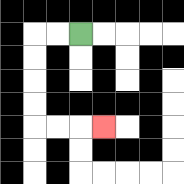{'start': '[3, 1]', 'end': '[4, 5]', 'path_directions': 'L,L,D,D,D,D,R,R,R', 'path_coordinates': '[[3, 1], [2, 1], [1, 1], [1, 2], [1, 3], [1, 4], [1, 5], [2, 5], [3, 5], [4, 5]]'}